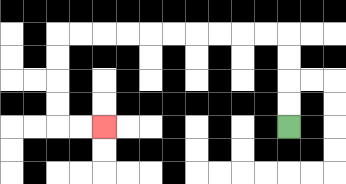{'start': '[12, 5]', 'end': '[4, 5]', 'path_directions': 'U,U,U,U,L,L,L,L,L,L,L,L,L,L,D,D,D,D,R,R', 'path_coordinates': '[[12, 5], [12, 4], [12, 3], [12, 2], [12, 1], [11, 1], [10, 1], [9, 1], [8, 1], [7, 1], [6, 1], [5, 1], [4, 1], [3, 1], [2, 1], [2, 2], [2, 3], [2, 4], [2, 5], [3, 5], [4, 5]]'}